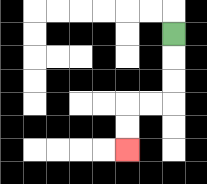{'start': '[7, 1]', 'end': '[5, 6]', 'path_directions': 'D,D,D,L,L,D,D', 'path_coordinates': '[[7, 1], [7, 2], [7, 3], [7, 4], [6, 4], [5, 4], [5, 5], [5, 6]]'}